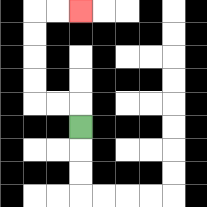{'start': '[3, 5]', 'end': '[3, 0]', 'path_directions': 'U,L,L,U,U,U,U,R,R', 'path_coordinates': '[[3, 5], [3, 4], [2, 4], [1, 4], [1, 3], [1, 2], [1, 1], [1, 0], [2, 0], [3, 0]]'}